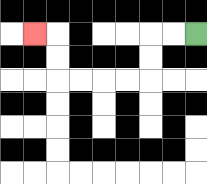{'start': '[8, 1]', 'end': '[1, 1]', 'path_directions': 'L,L,D,D,L,L,L,L,U,U,L', 'path_coordinates': '[[8, 1], [7, 1], [6, 1], [6, 2], [6, 3], [5, 3], [4, 3], [3, 3], [2, 3], [2, 2], [2, 1], [1, 1]]'}